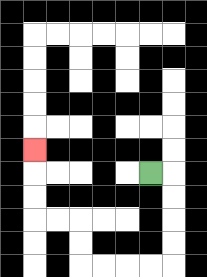{'start': '[6, 7]', 'end': '[1, 6]', 'path_directions': 'R,D,D,D,D,L,L,L,L,U,U,L,L,U,U,U', 'path_coordinates': '[[6, 7], [7, 7], [7, 8], [7, 9], [7, 10], [7, 11], [6, 11], [5, 11], [4, 11], [3, 11], [3, 10], [3, 9], [2, 9], [1, 9], [1, 8], [1, 7], [1, 6]]'}